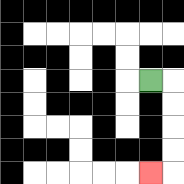{'start': '[6, 3]', 'end': '[6, 7]', 'path_directions': 'R,D,D,D,D,L', 'path_coordinates': '[[6, 3], [7, 3], [7, 4], [7, 5], [7, 6], [7, 7], [6, 7]]'}